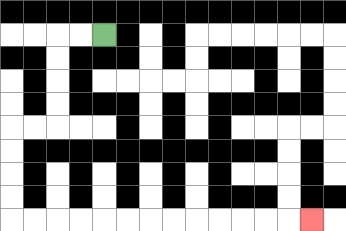{'start': '[4, 1]', 'end': '[13, 9]', 'path_directions': 'L,L,D,D,D,D,L,L,D,D,D,D,R,R,R,R,R,R,R,R,R,R,R,R,R', 'path_coordinates': '[[4, 1], [3, 1], [2, 1], [2, 2], [2, 3], [2, 4], [2, 5], [1, 5], [0, 5], [0, 6], [0, 7], [0, 8], [0, 9], [1, 9], [2, 9], [3, 9], [4, 9], [5, 9], [6, 9], [7, 9], [8, 9], [9, 9], [10, 9], [11, 9], [12, 9], [13, 9]]'}